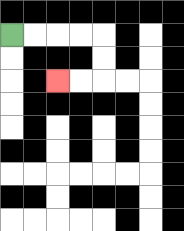{'start': '[0, 1]', 'end': '[2, 3]', 'path_directions': 'R,R,R,R,D,D,L,L', 'path_coordinates': '[[0, 1], [1, 1], [2, 1], [3, 1], [4, 1], [4, 2], [4, 3], [3, 3], [2, 3]]'}